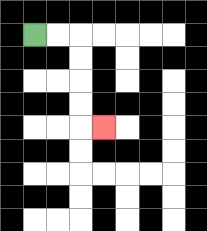{'start': '[1, 1]', 'end': '[4, 5]', 'path_directions': 'R,R,D,D,D,D,R', 'path_coordinates': '[[1, 1], [2, 1], [3, 1], [3, 2], [3, 3], [3, 4], [3, 5], [4, 5]]'}